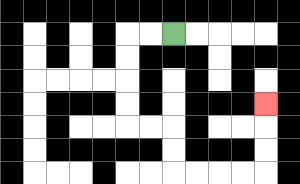{'start': '[7, 1]', 'end': '[11, 4]', 'path_directions': 'L,L,D,D,D,D,R,R,D,D,R,R,R,R,U,U,U', 'path_coordinates': '[[7, 1], [6, 1], [5, 1], [5, 2], [5, 3], [5, 4], [5, 5], [6, 5], [7, 5], [7, 6], [7, 7], [8, 7], [9, 7], [10, 7], [11, 7], [11, 6], [11, 5], [11, 4]]'}